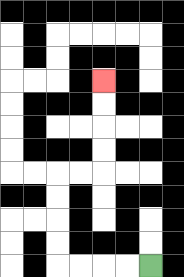{'start': '[6, 11]', 'end': '[4, 3]', 'path_directions': 'L,L,L,L,U,U,U,U,R,R,U,U,U,U', 'path_coordinates': '[[6, 11], [5, 11], [4, 11], [3, 11], [2, 11], [2, 10], [2, 9], [2, 8], [2, 7], [3, 7], [4, 7], [4, 6], [4, 5], [4, 4], [4, 3]]'}